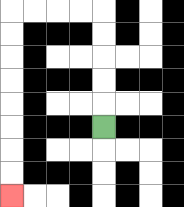{'start': '[4, 5]', 'end': '[0, 8]', 'path_directions': 'U,U,U,U,U,L,L,L,L,D,D,D,D,D,D,D,D', 'path_coordinates': '[[4, 5], [4, 4], [4, 3], [4, 2], [4, 1], [4, 0], [3, 0], [2, 0], [1, 0], [0, 0], [0, 1], [0, 2], [0, 3], [0, 4], [0, 5], [0, 6], [0, 7], [0, 8]]'}